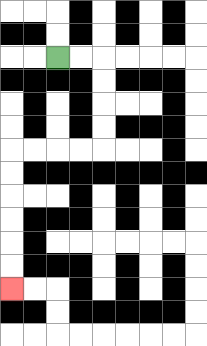{'start': '[2, 2]', 'end': '[0, 12]', 'path_directions': 'R,R,D,D,D,D,L,L,L,L,D,D,D,D,D,D', 'path_coordinates': '[[2, 2], [3, 2], [4, 2], [4, 3], [4, 4], [4, 5], [4, 6], [3, 6], [2, 6], [1, 6], [0, 6], [0, 7], [0, 8], [0, 9], [0, 10], [0, 11], [0, 12]]'}